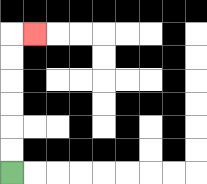{'start': '[0, 7]', 'end': '[1, 1]', 'path_directions': 'U,U,U,U,U,U,R', 'path_coordinates': '[[0, 7], [0, 6], [0, 5], [0, 4], [0, 3], [0, 2], [0, 1], [1, 1]]'}